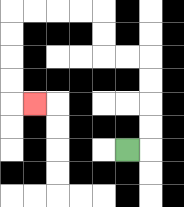{'start': '[5, 6]', 'end': '[1, 4]', 'path_directions': 'R,U,U,U,U,L,L,U,U,L,L,L,L,D,D,D,D,R', 'path_coordinates': '[[5, 6], [6, 6], [6, 5], [6, 4], [6, 3], [6, 2], [5, 2], [4, 2], [4, 1], [4, 0], [3, 0], [2, 0], [1, 0], [0, 0], [0, 1], [0, 2], [0, 3], [0, 4], [1, 4]]'}